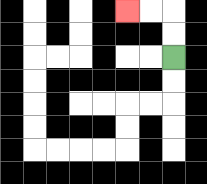{'start': '[7, 2]', 'end': '[5, 0]', 'path_directions': 'U,U,L,L', 'path_coordinates': '[[7, 2], [7, 1], [7, 0], [6, 0], [5, 0]]'}